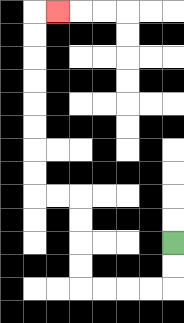{'start': '[7, 10]', 'end': '[2, 0]', 'path_directions': 'D,D,L,L,L,L,U,U,U,U,L,L,U,U,U,U,U,U,U,U,R', 'path_coordinates': '[[7, 10], [7, 11], [7, 12], [6, 12], [5, 12], [4, 12], [3, 12], [3, 11], [3, 10], [3, 9], [3, 8], [2, 8], [1, 8], [1, 7], [1, 6], [1, 5], [1, 4], [1, 3], [1, 2], [1, 1], [1, 0], [2, 0]]'}